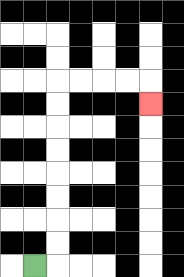{'start': '[1, 11]', 'end': '[6, 4]', 'path_directions': 'R,U,U,U,U,U,U,U,U,R,R,R,R,D', 'path_coordinates': '[[1, 11], [2, 11], [2, 10], [2, 9], [2, 8], [2, 7], [2, 6], [2, 5], [2, 4], [2, 3], [3, 3], [4, 3], [5, 3], [6, 3], [6, 4]]'}